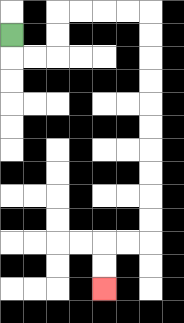{'start': '[0, 1]', 'end': '[4, 12]', 'path_directions': 'D,R,R,U,U,R,R,R,R,D,D,D,D,D,D,D,D,D,D,L,L,D,D', 'path_coordinates': '[[0, 1], [0, 2], [1, 2], [2, 2], [2, 1], [2, 0], [3, 0], [4, 0], [5, 0], [6, 0], [6, 1], [6, 2], [6, 3], [6, 4], [6, 5], [6, 6], [6, 7], [6, 8], [6, 9], [6, 10], [5, 10], [4, 10], [4, 11], [4, 12]]'}